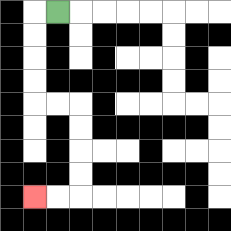{'start': '[2, 0]', 'end': '[1, 8]', 'path_directions': 'L,D,D,D,D,R,R,D,D,D,D,L,L', 'path_coordinates': '[[2, 0], [1, 0], [1, 1], [1, 2], [1, 3], [1, 4], [2, 4], [3, 4], [3, 5], [3, 6], [3, 7], [3, 8], [2, 8], [1, 8]]'}